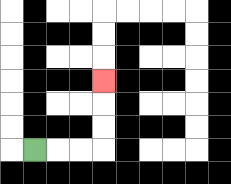{'start': '[1, 6]', 'end': '[4, 3]', 'path_directions': 'R,R,R,U,U,U', 'path_coordinates': '[[1, 6], [2, 6], [3, 6], [4, 6], [4, 5], [4, 4], [4, 3]]'}